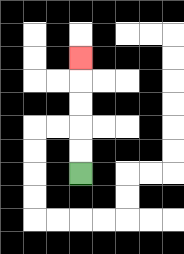{'start': '[3, 7]', 'end': '[3, 2]', 'path_directions': 'U,U,U,U,U', 'path_coordinates': '[[3, 7], [3, 6], [3, 5], [3, 4], [3, 3], [3, 2]]'}